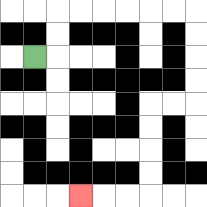{'start': '[1, 2]', 'end': '[3, 8]', 'path_directions': 'R,U,U,R,R,R,R,R,R,D,D,D,D,L,L,D,D,D,D,L,L,L', 'path_coordinates': '[[1, 2], [2, 2], [2, 1], [2, 0], [3, 0], [4, 0], [5, 0], [6, 0], [7, 0], [8, 0], [8, 1], [8, 2], [8, 3], [8, 4], [7, 4], [6, 4], [6, 5], [6, 6], [6, 7], [6, 8], [5, 8], [4, 8], [3, 8]]'}